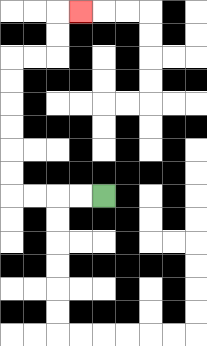{'start': '[4, 8]', 'end': '[3, 0]', 'path_directions': 'L,L,L,L,U,U,U,U,U,U,R,R,U,U,R', 'path_coordinates': '[[4, 8], [3, 8], [2, 8], [1, 8], [0, 8], [0, 7], [0, 6], [0, 5], [0, 4], [0, 3], [0, 2], [1, 2], [2, 2], [2, 1], [2, 0], [3, 0]]'}